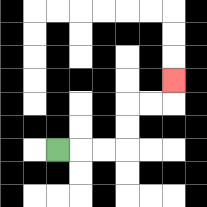{'start': '[2, 6]', 'end': '[7, 3]', 'path_directions': 'R,R,R,U,U,R,R,U', 'path_coordinates': '[[2, 6], [3, 6], [4, 6], [5, 6], [5, 5], [5, 4], [6, 4], [7, 4], [7, 3]]'}